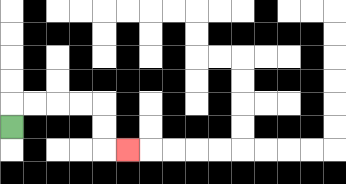{'start': '[0, 5]', 'end': '[5, 6]', 'path_directions': 'U,R,R,R,R,D,D,R', 'path_coordinates': '[[0, 5], [0, 4], [1, 4], [2, 4], [3, 4], [4, 4], [4, 5], [4, 6], [5, 6]]'}